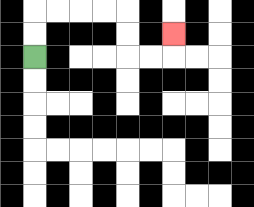{'start': '[1, 2]', 'end': '[7, 1]', 'path_directions': 'U,U,R,R,R,R,D,D,R,R,U', 'path_coordinates': '[[1, 2], [1, 1], [1, 0], [2, 0], [3, 0], [4, 0], [5, 0], [5, 1], [5, 2], [6, 2], [7, 2], [7, 1]]'}